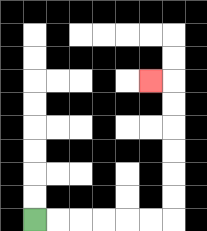{'start': '[1, 9]', 'end': '[6, 3]', 'path_directions': 'R,R,R,R,R,R,U,U,U,U,U,U,L', 'path_coordinates': '[[1, 9], [2, 9], [3, 9], [4, 9], [5, 9], [6, 9], [7, 9], [7, 8], [7, 7], [7, 6], [7, 5], [7, 4], [7, 3], [6, 3]]'}